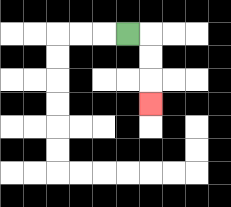{'start': '[5, 1]', 'end': '[6, 4]', 'path_directions': 'R,D,D,D', 'path_coordinates': '[[5, 1], [6, 1], [6, 2], [6, 3], [6, 4]]'}